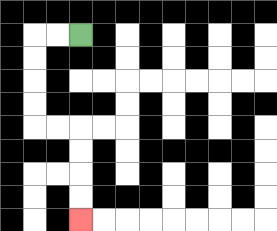{'start': '[3, 1]', 'end': '[3, 9]', 'path_directions': 'L,L,D,D,D,D,R,R,D,D,D,D', 'path_coordinates': '[[3, 1], [2, 1], [1, 1], [1, 2], [1, 3], [1, 4], [1, 5], [2, 5], [3, 5], [3, 6], [3, 7], [3, 8], [3, 9]]'}